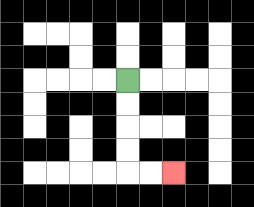{'start': '[5, 3]', 'end': '[7, 7]', 'path_directions': 'D,D,D,D,R,R', 'path_coordinates': '[[5, 3], [5, 4], [5, 5], [5, 6], [5, 7], [6, 7], [7, 7]]'}